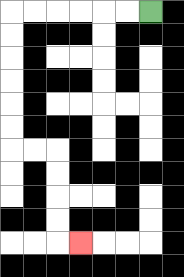{'start': '[6, 0]', 'end': '[3, 10]', 'path_directions': 'L,L,L,L,L,L,D,D,D,D,D,D,R,R,D,D,D,D,R', 'path_coordinates': '[[6, 0], [5, 0], [4, 0], [3, 0], [2, 0], [1, 0], [0, 0], [0, 1], [0, 2], [0, 3], [0, 4], [0, 5], [0, 6], [1, 6], [2, 6], [2, 7], [2, 8], [2, 9], [2, 10], [3, 10]]'}